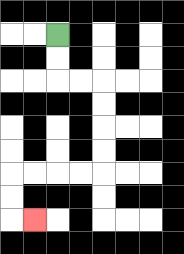{'start': '[2, 1]', 'end': '[1, 9]', 'path_directions': 'D,D,R,R,D,D,D,D,L,L,L,L,D,D,R', 'path_coordinates': '[[2, 1], [2, 2], [2, 3], [3, 3], [4, 3], [4, 4], [4, 5], [4, 6], [4, 7], [3, 7], [2, 7], [1, 7], [0, 7], [0, 8], [0, 9], [1, 9]]'}